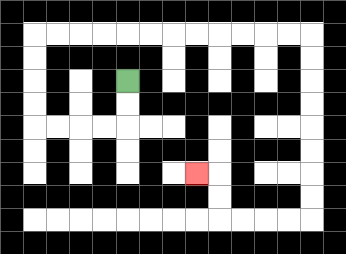{'start': '[5, 3]', 'end': '[8, 7]', 'path_directions': 'D,D,L,L,L,L,U,U,U,U,R,R,R,R,R,R,R,R,R,R,R,R,D,D,D,D,D,D,D,D,L,L,L,L,U,U,L', 'path_coordinates': '[[5, 3], [5, 4], [5, 5], [4, 5], [3, 5], [2, 5], [1, 5], [1, 4], [1, 3], [1, 2], [1, 1], [2, 1], [3, 1], [4, 1], [5, 1], [6, 1], [7, 1], [8, 1], [9, 1], [10, 1], [11, 1], [12, 1], [13, 1], [13, 2], [13, 3], [13, 4], [13, 5], [13, 6], [13, 7], [13, 8], [13, 9], [12, 9], [11, 9], [10, 9], [9, 9], [9, 8], [9, 7], [8, 7]]'}